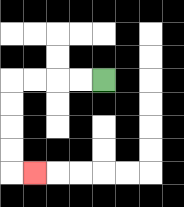{'start': '[4, 3]', 'end': '[1, 7]', 'path_directions': 'L,L,L,L,D,D,D,D,R', 'path_coordinates': '[[4, 3], [3, 3], [2, 3], [1, 3], [0, 3], [0, 4], [0, 5], [0, 6], [0, 7], [1, 7]]'}